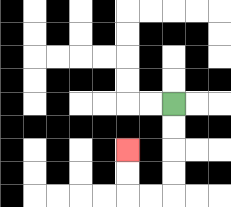{'start': '[7, 4]', 'end': '[5, 6]', 'path_directions': 'D,D,D,D,L,L,U,U', 'path_coordinates': '[[7, 4], [7, 5], [7, 6], [7, 7], [7, 8], [6, 8], [5, 8], [5, 7], [5, 6]]'}